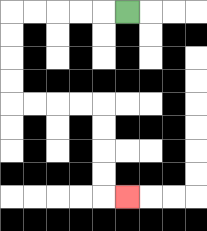{'start': '[5, 0]', 'end': '[5, 8]', 'path_directions': 'L,L,L,L,L,D,D,D,D,R,R,R,R,D,D,D,D,R', 'path_coordinates': '[[5, 0], [4, 0], [3, 0], [2, 0], [1, 0], [0, 0], [0, 1], [0, 2], [0, 3], [0, 4], [1, 4], [2, 4], [3, 4], [4, 4], [4, 5], [4, 6], [4, 7], [4, 8], [5, 8]]'}